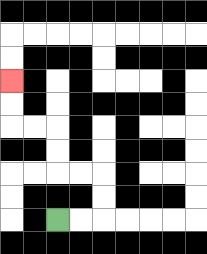{'start': '[2, 9]', 'end': '[0, 3]', 'path_directions': 'R,R,U,U,L,L,U,U,L,L,U,U', 'path_coordinates': '[[2, 9], [3, 9], [4, 9], [4, 8], [4, 7], [3, 7], [2, 7], [2, 6], [2, 5], [1, 5], [0, 5], [0, 4], [0, 3]]'}